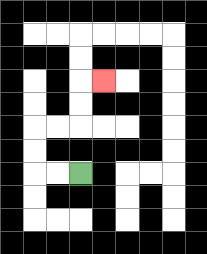{'start': '[3, 7]', 'end': '[4, 3]', 'path_directions': 'L,L,U,U,R,R,U,U,R', 'path_coordinates': '[[3, 7], [2, 7], [1, 7], [1, 6], [1, 5], [2, 5], [3, 5], [3, 4], [3, 3], [4, 3]]'}